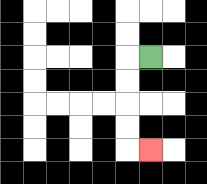{'start': '[6, 2]', 'end': '[6, 6]', 'path_directions': 'L,D,D,D,D,R', 'path_coordinates': '[[6, 2], [5, 2], [5, 3], [5, 4], [5, 5], [5, 6], [6, 6]]'}